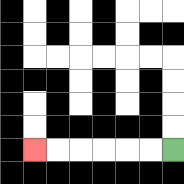{'start': '[7, 6]', 'end': '[1, 6]', 'path_directions': 'L,L,L,L,L,L', 'path_coordinates': '[[7, 6], [6, 6], [5, 6], [4, 6], [3, 6], [2, 6], [1, 6]]'}